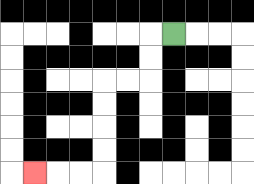{'start': '[7, 1]', 'end': '[1, 7]', 'path_directions': 'L,D,D,L,L,D,D,D,D,L,L,L', 'path_coordinates': '[[7, 1], [6, 1], [6, 2], [6, 3], [5, 3], [4, 3], [4, 4], [4, 5], [4, 6], [4, 7], [3, 7], [2, 7], [1, 7]]'}